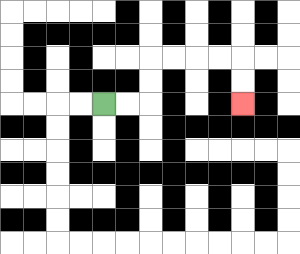{'start': '[4, 4]', 'end': '[10, 4]', 'path_directions': 'R,R,U,U,R,R,R,R,D,D', 'path_coordinates': '[[4, 4], [5, 4], [6, 4], [6, 3], [6, 2], [7, 2], [8, 2], [9, 2], [10, 2], [10, 3], [10, 4]]'}